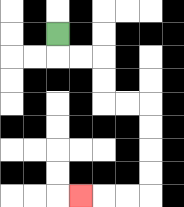{'start': '[2, 1]', 'end': '[3, 8]', 'path_directions': 'D,R,R,D,D,R,R,D,D,D,D,L,L,L', 'path_coordinates': '[[2, 1], [2, 2], [3, 2], [4, 2], [4, 3], [4, 4], [5, 4], [6, 4], [6, 5], [6, 6], [6, 7], [6, 8], [5, 8], [4, 8], [3, 8]]'}